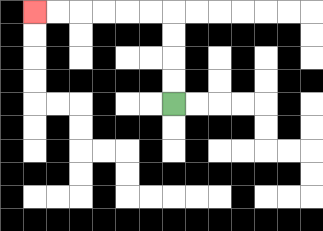{'start': '[7, 4]', 'end': '[1, 0]', 'path_directions': 'U,U,U,U,L,L,L,L,L,L', 'path_coordinates': '[[7, 4], [7, 3], [7, 2], [7, 1], [7, 0], [6, 0], [5, 0], [4, 0], [3, 0], [2, 0], [1, 0]]'}